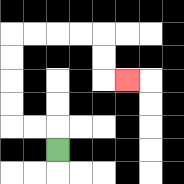{'start': '[2, 6]', 'end': '[5, 3]', 'path_directions': 'U,L,L,U,U,U,U,R,R,R,R,D,D,R', 'path_coordinates': '[[2, 6], [2, 5], [1, 5], [0, 5], [0, 4], [0, 3], [0, 2], [0, 1], [1, 1], [2, 1], [3, 1], [4, 1], [4, 2], [4, 3], [5, 3]]'}